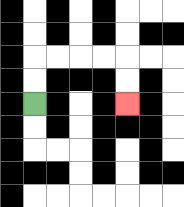{'start': '[1, 4]', 'end': '[5, 4]', 'path_directions': 'U,U,R,R,R,R,D,D', 'path_coordinates': '[[1, 4], [1, 3], [1, 2], [2, 2], [3, 2], [4, 2], [5, 2], [5, 3], [5, 4]]'}